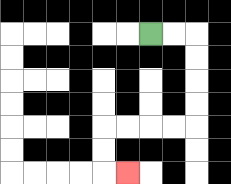{'start': '[6, 1]', 'end': '[5, 7]', 'path_directions': 'R,R,D,D,D,D,L,L,L,L,D,D,R', 'path_coordinates': '[[6, 1], [7, 1], [8, 1], [8, 2], [8, 3], [8, 4], [8, 5], [7, 5], [6, 5], [5, 5], [4, 5], [4, 6], [4, 7], [5, 7]]'}